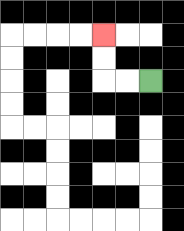{'start': '[6, 3]', 'end': '[4, 1]', 'path_directions': 'L,L,U,U', 'path_coordinates': '[[6, 3], [5, 3], [4, 3], [4, 2], [4, 1]]'}